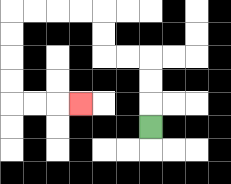{'start': '[6, 5]', 'end': '[3, 4]', 'path_directions': 'U,U,U,L,L,U,U,L,L,L,L,D,D,D,D,R,R,R', 'path_coordinates': '[[6, 5], [6, 4], [6, 3], [6, 2], [5, 2], [4, 2], [4, 1], [4, 0], [3, 0], [2, 0], [1, 0], [0, 0], [0, 1], [0, 2], [0, 3], [0, 4], [1, 4], [2, 4], [3, 4]]'}